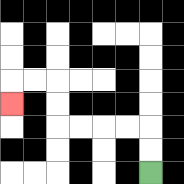{'start': '[6, 7]', 'end': '[0, 4]', 'path_directions': 'U,U,L,L,L,L,U,U,L,L,D', 'path_coordinates': '[[6, 7], [6, 6], [6, 5], [5, 5], [4, 5], [3, 5], [2, 5], [2, 4], [2, 3], [1, 3], [0, 3], [0, 4]]'}